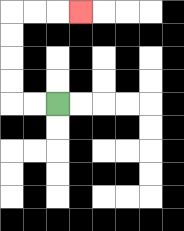{'start': '[2, 4]', 'end': '[3, 0]', 'path_directions': 'L,L,U,U,U,U,R,R,R', 'path_coordinates': '[[2, 4], [1, 4], [0, 4], [0, 3], [0, 2], [0, 1], [0, 0], [1, 0], [2, 0], [3, 0]]'}